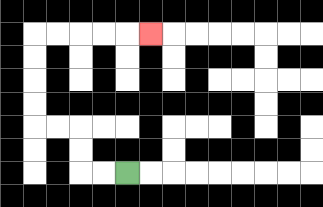{'start': '[5, 7]', 'end': '[6, 1]', 'path_directions': 'L,L,U,U,L,L,U,U,U,U,R,R,R,R,R', 'path_coordinates': '[[5, 7], [4, 7], [3, 7], [3, 6], [3, 5], [2, 5], [1, 5], [1, 4], [1, 3], [1, 2], [1, 1], [2, 1], [3, 1], [4, 1], [5, 1], [6, 1]]'}